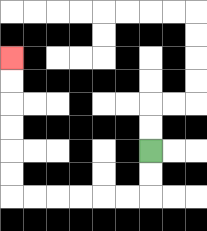{'start': '[6, 6]', 'end': '[0, 2]', 'path_directions': 'D,D,L,L,L,L,L,L,U,U,U,U,U,U', 'path_coordinates': '[[6, 6], [6, 7], [6, 8], [5, 8], [4, 8], [3, 8], [2, 8], [1, 8], [0, 8], [0, 7], [0, 6], [0, 5], [0, 4], [0, 3], [0, 2]]'}